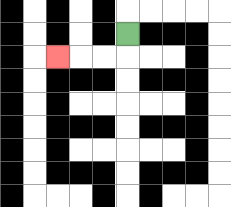{'start': '[5, 1]', 'end': '[2, 2]', 'path_directions': 'D,L,L,L', 'path_coordinates': '[[5, 1], [5, 2], [4, 2], [3, 2], [2, 2]]'}